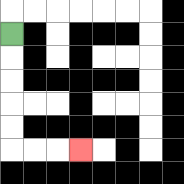{'start': '[0, 1]', 'end': '[3, 6]', 'path_directions': 'D,D,D,D,D,R,R,R', 'path_coordinates': '[[0, 1], [0, 2], [0, 3], [0, 4], [0, 5], [0, 6], [1, 6], [2, 6], [3, 6]]'}